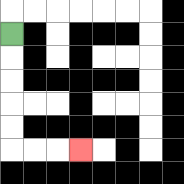{'start': '[0, 1]', 'end': '[3, 6]', 'path_directions': 'D,D,D,D,D,R,R,R', 'path_coordinates': '[[0, 1], [0, 2], [0, 3], [0, 4], [0, 5], [0, 6], [1, 6], [2, 6], [3, 6]]'}